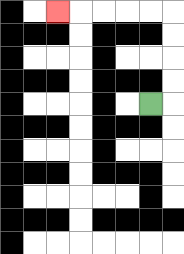{'start': '[6, 4]', 'end': '[2, 0]', 'path_directions': 'R,U,U,U,U,L,L,L,L,L', 'path_coordinates': '[[6, 4], [7, 4], [7, 3], [7, 2], [7, 1], [7, 0], [6, 0], [5, 0], [4, 0], [3, 0], [2, 0]]'}